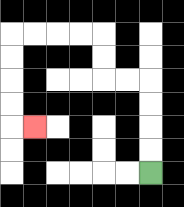{'start': '[6, 7]', 'end': '[1, 5]', 'path_directions': 'U,U,U,U,L,L,U,U,L,L,L,L,D,D,D,D,R', 'path_coordinates': '[[6, 7], [6, 6], [6, 5], [6, 4], [6, 3], [5, 3], [4, 3], [4, 2], [4, 1], [3, 1], [2, 1], [1, 1], [0, 1], [0, 2], [0, 3], [0, 4], [0, 5], [1, 5]]'}